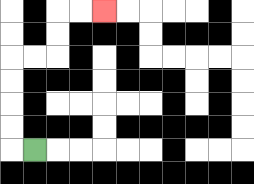{'start': '[1, 6]', 'end': '[4, 0]', 'path_directions': 'L,U,U,U,U,R,R,U,U,R,R', 'path_coordinates': '[[1, 6], [0, 6], [0, 5], [0, 4], [0, 3], [0, 2], [1, 2], [2, 2], [2, 1], [2, 0], [3, 0], [4, 0]]'}